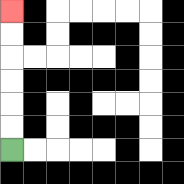{'start': '[0, 6]', 'end': '[0, 0]', 'path_directions': 'U,U,U,U,U,U', 'path_coordinates': '[[0, 6], [0, 5], [0, 4], [0, 3], [0, 2], [0, 1], [0, 0]]'}